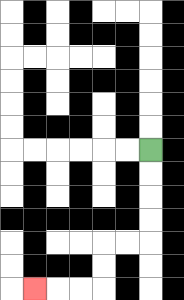{'start': '[6, 6]', 'end': '[1, 12]', 'path_directions': 'D,D,D,D,L,L,D,D,L,L,L', 'path_coordinates': '[[6, 6], [6, 7], [6, 8], [6, 9], [6, 10], [5, 10], [4, 10], [4, 11], [4, 12], [3, 12], [2, 12], [1, 12]]'}